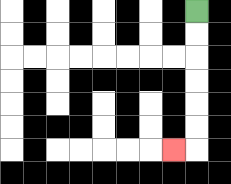{'start': '[8, 0]', 'end': '[7, 6]', 'path_directions': 'D,D,D,D,D,D,L', 'path_coordinates': '[[8, 0], [8, 1], [8, 2], [8, 3], [8, 4], [8, 5], [8, 6], [7, 6]]'}